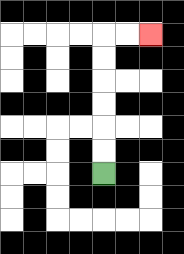{'start': '[4, 7]', 'end': '[6, 1]', 'path_directions': 'U,U,U,U,U,U,R,R', 'path_coordinates': '[[4, 7], [4, 6], [4, 5], [4, 4], [4, 3], [4, 2], [4, 1], [5, 1], [6, 1]]'}